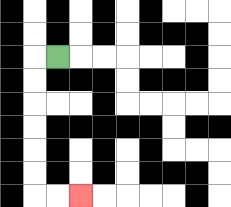{'start': '[2, 2]', 'end': '[3, 8]', 'path_directions': 'L,D,D,D,D,D,D,R,R', 'path_coordinates': '[[2, 2], [1, 2], [1, 3], [1, 4], [1, 5], [1, 6], [1, 7], [1, 8], [2, 8], [3, 8]]'}